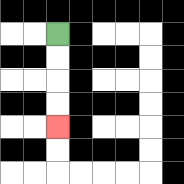{'start': '[2, 1]', 'end': '[2, 5]', 'path_directions': 'D,D,D,D', 'path_coordinates': '[[2, 1], [2, 2], [2, 3], [2, 4], [2, 5]]'}